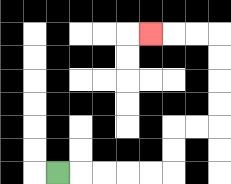{'start': '[2, 7]', 'end': '[6, 1]', 'path_directions': 'R,R,R,R,R,U,U,R,R,U,U,U,U,L,L,L', 'path_coordinates': '[[2, 7], [3, 7], [4, 7], [5, 7], [6, 7], [7, 7], [7, 6], [7, 5], [8, 5], [9, 5], [9, 4], [9, 3], [9, 2], [9, 1], [8, 1], [7, 1], [6, 1]]'}